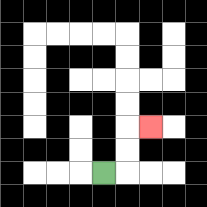{'start': '[4, 7]', 'end': '[6, 5]', 'path_directions': 'R,U,U,R', 'path_coordinates': '[[4, 7], [5, 7], [5, 6], [5, 5], [6, 5]]'}